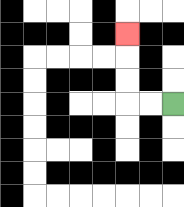{'start': '[7, 4]', 'end': '[5, 1]', 'path_directions': 'L,L,U,U,U', 'path_coordinates': '[[7, 4], [6, 4], [5, 4], [5, 3], [5, 2], [5, 1]]'}